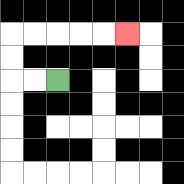{'start': '[2, 3]', 'end': '[5, 1]', 'path_directions': 'L,L,U,U,R,R,R,R,R', 'path_coordinates': '[[2, 3], [1, 3], [0, 3], [0, 2], [0, 1], [1, 1], [2, 1], [3, 1], [4, 1], [5, 1]]'}